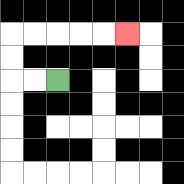{'start': '[2, 3]', 'end': '[5, 1]', 'path_directions': 'L,L,U,U,R,R,R,R,R', 'path_coordinates': '[[2, 3], [1, 3], [0, 3], [0, 2], [0, 1], [1, 1], [2, 1], [3, 1], [4, 1], [5, 1]]'}